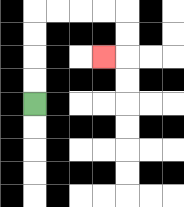{'start': '[1, 4]', 'end': '[4, 2]', 'path_directions': 'U,U,U,U,R,R,R,R,D,D,L', 'path_coordinates': '[[1, 4], [1, 3], [1, 2], [1, 1], [1, 0], [2, 0], [3, 0], [4, 0], [5, 0], [5, 1], [5, 2], [4, 2]]'}